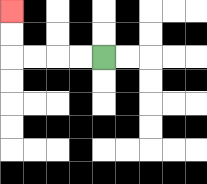{'start': '[4, 2]', 'end': '[0, 0]', 'path_directions': 'L,L,L,L,U,U', 'path_coordinates': '[[4, 2], [3, 2], [2, 2], [1, 2], [0, 2], [0, 1], [0, 0]]'}